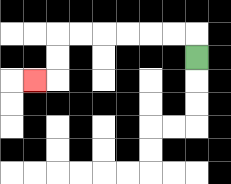{'start': '[8, 2]', 'end': '[1, 3]', 'path_directions': 'U,L,L,L,L,L,L,D,D,L', 'path_coordinates': '[[8, 2], [8, 1], [7, 1], [6, 1], [5, 1], [4, 1], [3, 1], [2, 1], [2, 2], [2, 3], [1, 3]]'}